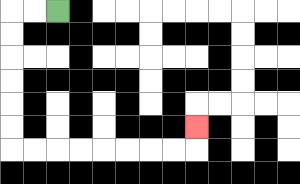{'start': '[2, 0]', 'end': '[8, 5]', 'path_directions': 'L,L,D,D,D,D,D,D,R,R,R,R,R,R,R,R,U', 'path_coordinates': '[[2, 0], [1, 0], [0, 0], [0, 1], [0, 2], [0, 3], [0, 4], [0, 5], [0, 6], [1, 6], [2, 6], [3, 6], [4, 6], [5, 6], [6, 6], [7, 6], [8, 6], [8, 5]]'}